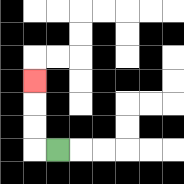{'start': '[2, 6]', 'end': '[1, 3]', 'path_directions': 'L,U,U,U', 'path_coordinates': '[[2, 6], [1, 6], [1, 5], [1, 4], [1, 3]]'}